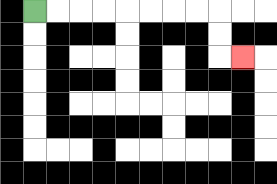{'start': '[1, 0]', 'end': '[10, 2]', 'path_directions': 'R,R,R,R,R,R,R,R,D,D,R', 'path_coordinates': '[[1, 0], [2, 0], [3, 0], [4, 0], [5, 0], [6, 0], [7, 0], [8, 0], [9, 0], [9, 1], [9, 2], [10, 2]]'}